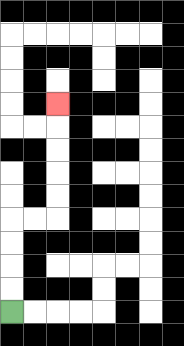{'start': '[0, 13]', 'end': '[2, 4]', 'path_directions': 'U,U,U,U,R,R,U,U,U,U,U', 'path_coordinates': '[[0, 13], [0, 12], [0, 11], [0, 10], [0, 9], [1, 9], [2, 9], [2, 8], [2, 7], [2, 6], [2, 5], [2, 4]]'}